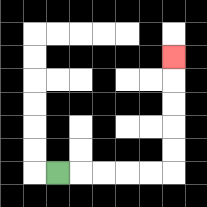{'start': '[2, 7]', 'end': '[7, 2]', 'path_directions': 'R,R,R,R,R,U,U,U,U,U', 'path_coordinates': '[[2, 7], [3, 7], [4, 7], [5, 7], [6, 7], [7, 7], [7, 6], [7, 5], [7, 4], [7, 3], [7, 2]]'}